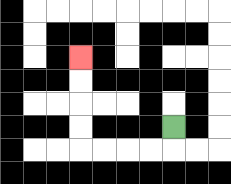{'start': '[7, 5]', 'end': '[3, 2]', 'path_directions': 'D,L,L,L,L,U,U,U,U', 'path_coordinates': '[[7, 5], [7, 6], [6, 6], [5, 6], [4, 6], [3, 6], [3, 5], [3, 4], [3, 3], [3, 2]]'}